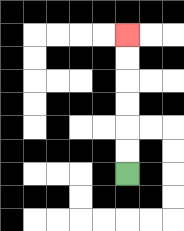{'start': '[5, 7]', 'end': '[5, 1]', 'path_directions': 'U,U,U,U,U,U', 'path_coordinates': '[[5, 7], [5, 6], [5, 5], [5, 4], [5, 3], [5, 2], [5, 1]]'}